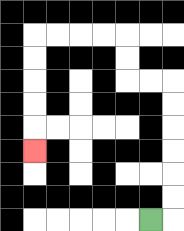{'start': '[6, 9]', 'end': '[1, 6]', 'path_directions': 'R,U,U,U,U,U,U,L,L,U,U,L,L,L,L,D,D,D,D,D', 'path_coordinates': '[[6, 9], [7, 9], [7, 8], [7, 7], [7, 6], [7, 5], [7, 4], [7, 3], [6, 3], [5, 3], [5, 2], [5, 1], [4, 1], [3, 1], [2, 1], [1, 1], [1, 2], [1, 3], [1, 4], [1, 5], [1, 6]]'}